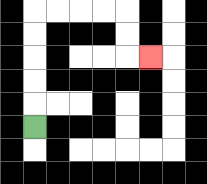{'start': '[1, 5]', 'end': '[6, 2]', 'path_directions': 'U,U,U,U,U,R,R,R,R,D,D,R', 'path_coordinates': '[[1, 5], [1, 4], [1, 3], [1, 2], [1, 1], [1, 0], [2, 0], [3, 0], [4, 0], [5, 0], [5, 1], [5, 2], [6, 2]]'}